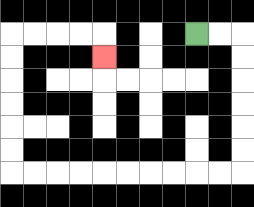{'start': '[8, 1]', 'end': '[4, 2]', 'path_directions': 'R,R,D,D,D,D,D,D,L,L,L,L,L,L,L,L,L,L,U,U,U,U,U,U,R,R,R,R,D', 'path_coordinates': '[[8, 1], [9, 1], [10, 1], [10, 2], [10, 3], [10, 4], [10, 5], [10, 6], [10, 7], [9, 7], [8, 7], [7, 7], [6, 7], [5, 7], [4, 7], [3, 7], [2, 7], [1, 7], [0, 7], [0, 6], [0, 5], [0, 4], [0, 3], [0, 2], [0, 1], [1, 1], [2, 1], [3, 1], [4, 1], [4, 2]]'}